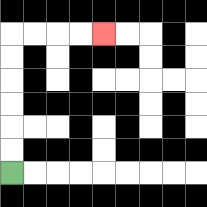{'start': '[0, 7]', 'end': '[4, 1]', 'path_directions': 'U,U,U,U,U,U,R,R,R,R', 'path_coordinates': '[[0, 7], [0, 6], [0, 5], [0, 4], [0, 3], [0, 2], [0, 1], [1, 1], [2, 1], [3, 1], [4, 1]]'}